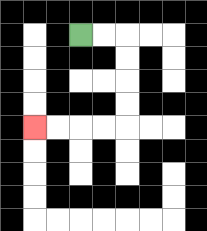{'start': '[3, 1]', 'end': '[1, 5]', 'path_directions': 'R,R,D,D,D,D,L,L,L,L', 'path_coordinates': '[[3, 1], [4, 1], [5, 1], [5, 2], [5, 3], [5, 4], [5, 5], [4, 5], [3, 5], [2, 5], [1, 5]]'}